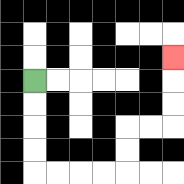{'start': '[1, 3]', 'end': '[7, 2]', 'path_directions': 'D,D,D,D,R,R,R,R,U,U,R,R,U,U,U', 'path_coordinates': '[[1, 3], [1, 4], [1, 5], [1, 6], [1, 7], [2, 7], [3, 7], [4, 7], [5, 7], [5, 6], [5, 5], [6, 5], [7, 5], [7, 4], [7, 3], [7, 2]]'}